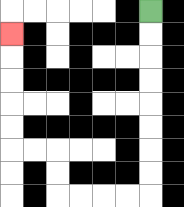{'start': '[6, 0]', 'end': '[0, 1]', 'path_directions': 'D,D,D,D,D,D,D,D,L,L,L,L,U,U,L,L,U,U,U,U,U', 'path_coordinates': '[[6, 0], [6, 1], [6, 2], [6, 3], [6, 4], [6, 5], [6, 6], [6, 7], [6, 8], [5, 8], [4, 8], [3, 8], [2, 8], [2, 7], [2, 6], [1, 6], [0, 6], [0, 5], [0, 4], [0, 3], [0, 2], [0, 1]]'}